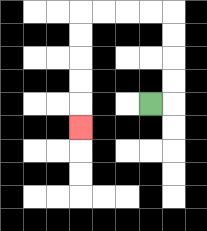{'start': '[6, 4]', 'end': '[3, 5]', 'path_directions': 'R,U,U,U,U,L,L,L,L,D,D,D,D,D', 'path_coordinates': '[[6, 4], [7, 4], [7, 3], [7, 2], [7, 1], [7, 0], [6, 0], [5, 0], [4, 0], [3, 0], [3, 1], [3, 2], [3, 3], [3, 4], [3, 5]]'}